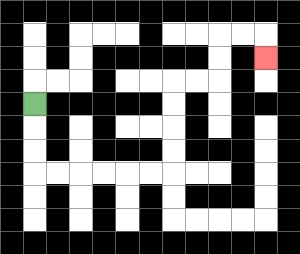{'start': '[1, 4]', 'end': '[11, 2]', 'path_directions': 'D,D,D,R,R,R,R,R,R,U,U,U,U,R,R,U,U,R,R,D', 'path_coordinates': '[[1, 4], [1, 5], [1, 6], [1, 7], [2, 7], [3, 7], [4, 7], [5, 7], [6, 7], [7, 7], [7, 6], [7, 5], [7, 4], [7, 3], [8, 3], [9, 3], [9, 2], [9, 1], [10, 1], [11, 1], [11, 2]]'}